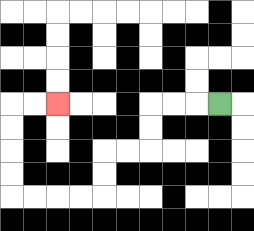{'start': '[9, 4]', 'end': '[2, 4]', 'path_directions': 'L,L,L,D,D,L,L,D,D,L,L,L,L,U,U,U,U,R,R', 'path_coordinates': '[[9, 4], [8, 4], [7, 4], [6, 4], [6, 5], [6, 6], [5, 6], [4, 6], [4, 7], [4, 8], [3, 8], [2, 8], [1, 8], [0, 8], [0, 7], [0, 6], [0, 5], [0, 4], [1, 4], [2, 4]]'}